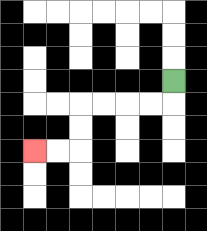{'start': '[7, 3]', 'end': '[1, 6]', 'path_directions': 'D,L,L,L,L,D,D,L,L', 'path_coordinates': '[[7, 3], [7, 4], [6, 4], [5, 4], [4, 4], [3, 4], [3, 5], [3, 6], [2, 6], [1, 6]]'}